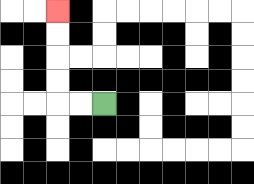{'start': '[4, 4]', 'end': '[2, 0]', 'path_directions': 'L,L,U,U,U,U', 'path_coordinates': '[[4, 4], [3, 4], [2, 4], [2, 3], [2, 2], [2, 1], [2, 0]]'}